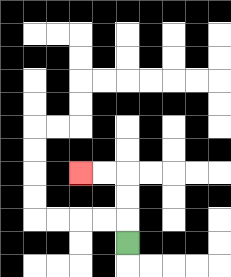{'start': '[5, 10]', 'end': '[3, 7]', 'path_directions': 'U,U,U,L,L', 'path_coordinates': '[[5, 10], [5, 9], [5, 8], [5, 7], [4, 7], [3, 7]]'}